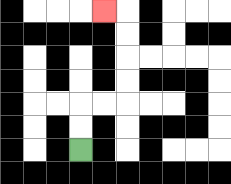{'start': '[3, 6]', 'end': '[4, 0]', 'path_directions': 'U,U,R,R,U,U,U,U,L', 'path_coordinates': '[[3, 6], [3, 5], [3, 4], [4, 4], [5, 4], [5, 3], [5, 2], [5, 1], [5, 0], [4, 0]]'}